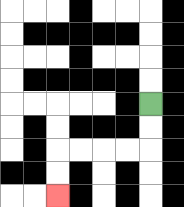{'start': '[6, 4]', 'end': '[2, 8]', 'path_directions': 'D,D,L,L,L,L,D,D', 'path_coordinates': '[[6, 4], [6, 5], [6, 6], [5, 6], [4, 6], [3, 6], [2, 6], [2, 7], [2, 8]]'}